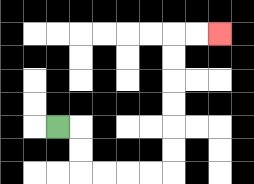{'start': '[2, 5]', 'end': '[9, 1]', 'path_directions': 'R,D,D,R,R,R,R,U,U,U,U,U,U,R,R', 'path_coordinates': '[[2, 5], [3, 5], [3, 6], [3, 7], [4, 7], [5, 7], [6, 7], [7, 7], [7, 6], [7, 5], [7, 4], [7, 3], [7, 2], [7, 1], [8, 1], [9, 1]]'}